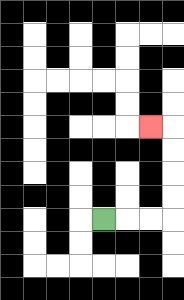{'start': '[4, 9]', 'end': '[6, 5]', 'path_directions': 'R,R,R,U,U,U,U,L', 'path_coordinates': '[[4, 9], [5, 9], [6, 9], [7, 9], [7, 8], [7, 7], [7, 6], [7, 5], [6, 5]]'}